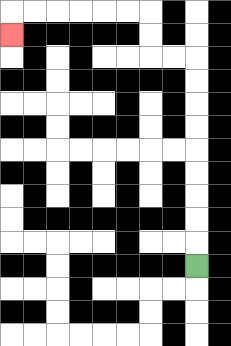{'start': '[8, 11]', 'end': '[0, 1]', 'path_directions': 'U,U,U,U,U,U,U,U,U,L,L,U,U,L,L,L,L,L,L,D', 'path_coordinates': '[[8, 11], [8, 10], [8, 9], [8, 8], [8, 7], [8, 6], [8, 5], [8, 4], [8, 3], [8, 2], [7, 2], [6, 2], [6, 1], [6, 0], [5, 0], [4, 0], [3, 0], [2, 0], [1, 0], [0, 0], [0, 1]]'}